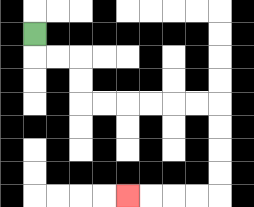{'start': '[1, 1]', 'end': '[5, 8]', 'path_directions': 'D,R,R,D,D,R,R,R,R,R,R,D,D,D,D,L,L,L,L', 'path_coordinates': '[[1, 1], [1, 2], [2, 2], [3, 2], [3, 3], [3, 4], [4, 4], [5, 4], [6, 4], [7, 4], [8, 4], [9, 4], [9, 5], [9, 6], [9, 7], [9, 8], [8, 8], [7, 8], [6, 8], [5, 8]]'}